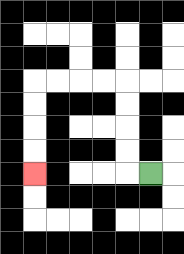{'start': '[6, 7]', 'end': '[1, 7]', 'path_directions': 'L,U,U,U,U,L,L,L,L,D,D,D,D', 'path_coordinates': '[[6, 7], [5, 7], [5, 6], [5, 5], [5, 4], [5, 3], [4, 3], [3, 3], [2, 3], [1, 3], [1, 4], [1, 5], [1, 6], [1, 7]]'}